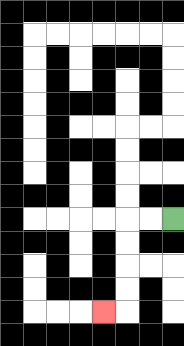{'start': '[7, 9]', 'end': '[4, 13]', 'path_directions': 'L,L,D,D,D,D,L', 'path_coordinates': '[[7, 9], [6, 9], [5, 9], [5, 10], [5, 11], [5, 12], [5, 13], [4, 13]]'}